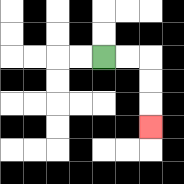{'start': '[4, 2]', 'end': '[6, 5]', 'path_directions': 'R,R,D,D,D', 'path_coordinates': '[[4, 2], [5, 2], [6, 2], [6, 3], [6, 4], [6, 5]]'}